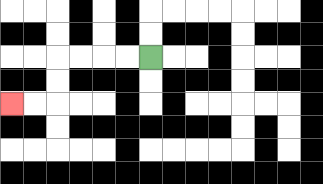{'start': '[6, 2]', 'end': '[0, 4]', 'path_directions': 'L,L,L,L,D,D,L,L', 'path_coordinates': '[[6, 2], [5, 2], [4, 2], [3, 2], [2, 2], [2, 3], [2, 4], [1, 4], [0, 4]]'}